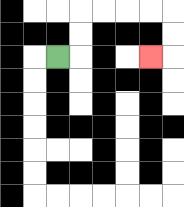{'start': '[2, 2]', 'end': '[6, 2]', 'path_directions': 'R,U,U,R,R,R,R,D,D,L', 'path_coordinates': '[[2, 2], [3, 2], [3, 1], [3, 0], [4, 0], [5, 0], [6, 0], [7, 0], [7, 1], [7, 2], [6, 2]]'}